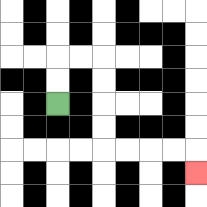{'start': '[2, 4]', 'end': '[8, 7]', 'path_directions': 'U,U,R,R,D,D,D,D,R,R,R,R,D', 'path_coordinates': '[[2, 4], [2, 3], [2, 2], [3, 2], [4, 2], [4, 3], [4, 4], [4, 5], [4, 6], [5, 6], [6, 6], [7, 6], [8, 6], [8, 7]]'}